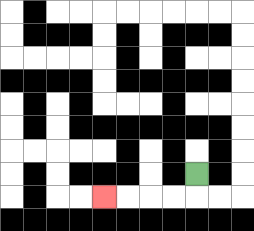{'start': '[8, 7]', 'end': '[4, 8]', 'path_directions': 'D,L,L,L,L', 'path_coordinates': '[[8, 7], [8, 8], [7, 8], [6, 8], [5, 8], [4, 8]]'}